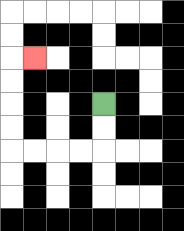{'start': '[4, 4]', 'end': '[1, 2]', 'path_directions': 'D,D,L,L,L,L,U,U,U,U,R', 'path_coordinates': '[[4, 4], [4, 5], [4, 6], [3, 6], [2, 6], [1, 6], [0, 6], [0, 5], [0, 4], [0, 3], [0, 2], [1, 2]]'}